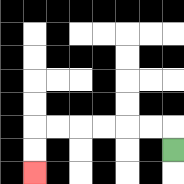{'start': '[7, 6]', 'end': '[1, 7]', 'path_directions': 'U,L,L,L,L,L,L,D,D', 'path_coordinates': '[[7, 6], [7, 5], [6, 5], [5, 5], [4, 5], [3, 5], [2, 5], [1, 5], [1, 6], [1, 7]]'}